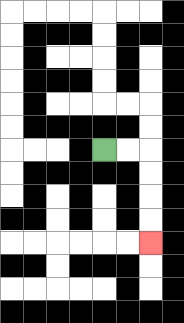{'start': '[4, 6]', 'end': '[6, 10]', 'path_directions': 'R,R,D,D,D,D', 'path_coordinates': '[[4, 6], [5, 6], [6, 6], [6, 7], [6, 8], [6, 9], [6, 10]]'}